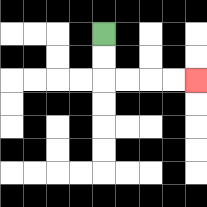{'start': '[4, 1]', 'end': '[8, 3]', 'path_directions': 'D,D,R,R,R,R', 'path_coordinates': '[[4, 1], [4, 2], [4, 3], [5, 3], [6, 3], [7, 3], [8, 3]]'}